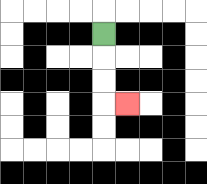{'start': '[4, 1]', 'end': '[5, 4]', 'path_directions': 'D,D,D,R', 'path_coordinates': '[[4, 1], [4, 2], [4, 3], [4, 4], [5, 4]]'}